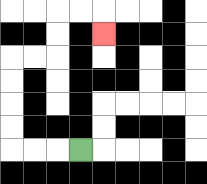{'start': '[3, 6]', 'end': '[4, 1]', 'path_directions': 'L,L,L,U,U,U,U,R,R,U,U,R,R,D', 'path_coordinates': '[[3, 6], [2, 6], [1, 6], [0, 6], [0, 5], [0, 4], [0, 3], [0, 2], [1, 2], [2, 2], [2, 1], [2, 0], [3, 0], [4, 0], [4, 1]]'}